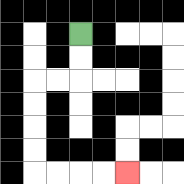{'start': '[3, 1]', 'end': '[5, 7]', 'path_directions': 'D,D,L,L,D,D,D,D,R,R,R,R', 'path_coordinates': '[[3, 1], [3, 2], [3, 3], [2, 3], [1, 3], [1, 4], [1, 5], [1, 6], [1, 7], [2, 7], [3, 7], [4, 7], [5, 7]]'}